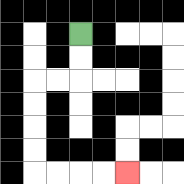{'start': '[3, 1]', 'end': '[5, 7]', 'path_directions': 'D,D,L,L,D,D,D,D,R,R,R,R', 'path_coordinates': '[[3, 1], [3, 2], [3, 3], [2, 3], [1, 3], [1, 4], [1, 5], [1, 6], [1, 7], [2, 7], [3, 7], [4, 7], [5, 7]]'}